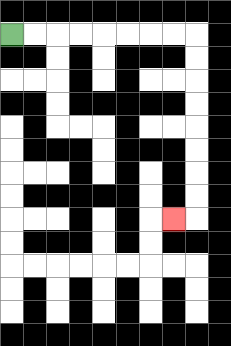{'start': '[0, 1]', 'end': '[7, 9]', 'path_directions': 'R,R,R,R,R,R,R,R,D,D,D,D,D,D,D,D,L', 'path_coordinates': '[[0, 1], [1, 1], [2, 1], [3, 1], [4, 1], [5, 1], [6, 1], [7, 1], [8, 1], [8, 2], [8, 3], [8, 4], [8, 5], [8, 6], [8, 7], [8, 8], [8, 9], [7, 9]]'}